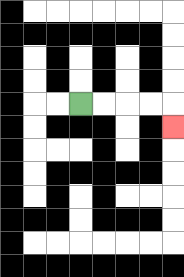{'start': '[3, 4]', 'end': '[7, 5]', 'path_directions': 'R,R,R,R,D', 'path_coordinates': '[[3, 4], [4, 4], [5, 4], [6, 4], [7, 4], [7, 5]]'}